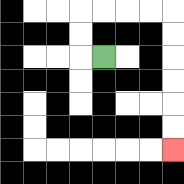{'start': '[4, 2]', 'end': '[7, 6]', 'path_directions': 'L,U,U,R,R,R,R,D,D,D,D,D,D', 'path_coordinates': '[[4, 2], [3, 2], [3, 1], [3, 0], [4, 0], [5, 0], [6, 0], [7, 0], [7, 1], [7, 2], [7, 3], [7, 4], [7, 5], [7, 6]]'}